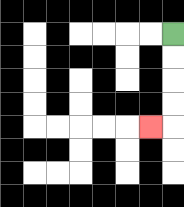{'start': '[7, 1]', 'end': '[6, 5]', 'path_directions': 'D,D,D,D,L', 'path_coordinates': '[[7, 1], [7, 2], [7, 3], [7, 4], [7, 5], [6, 5]]'}